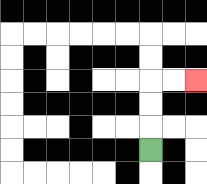{'start': '[6, 6]', 'end': '[8, 3]', 'path_directions': 'U,U,U,R,R', 'path_coordinates': '[[6, 6], [6, 5], [6, 4], [6, 3], [7, 3], [8, 3]]'}